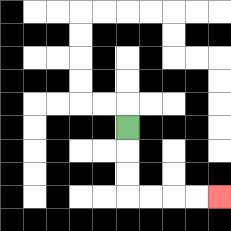{'start': '[5, 5]', 'end': '[9, 8]', 'path_directions': 'D,D,D,R,R,R,R', 'path_coordinates': '[[5, 5], [5, 6], [5, 7], [5, 8], [6, 8], [7, 8], [8, 8], [9, 8]]'}